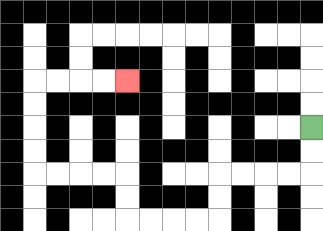{'start': '[13, 5]', 'end': '[5, 3]', 'path_directions': 'D,D,L,L,L,L,D,D,L,L,L,L,U,U,L,L,L,L,U,U,U,U,R,R,R,R', 'path_coordinates': '[[13, 5], [13, 6], [13, 7], [12, 7], [11, 7], [10, 7], [9, 7], [9, 8], [9, 9], [8, 9], [7, 9], [6, 9], [5, 9], [5, 8], [5, 7], [4, 7], [3, 7], [2, 7], [1, 7], [1, 6], [1, 5], [1, 4], [1, 3], [2, 3], [3, 3], [4, 3], [5, 3]]'}